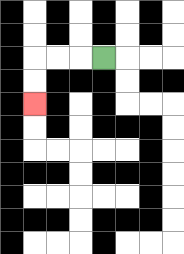{'start': '[4, 2]', 'end': '[1, 4]', 'path_directions': 'L,L,L,D,D', 'path_coordinates': '[[4, 2], [3, 2], [2, 2], [1, 2], [1, 3], [1, 4]]'}